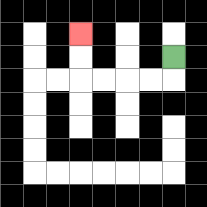{'start': '[7, 2]', 'end': '[3, 1]', 'path_directions': 'D,L,L,L,L,U,U', 'path_coordinates': '[[7, 2], [7, 3], [6, 3], [5, 3], [4, 3], [3, 3], [3, 2], [3, 1]]'}